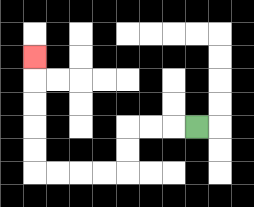{'start': '[8, 5]', 'end': '[1, 2]', 'path_directions': 'L,L,L,D,D,L,L,L,L,U,U,U,U,U', 'path_coordinates': '[[8, 5], [7, 5], [6, 5], [5, 5], [5, 6], [5, 7], [4, 7], [3, 7], [2, 7], [1, 7], [1, 6], [1, 5], [1, 4], [1, 3], [1, 2]]'}